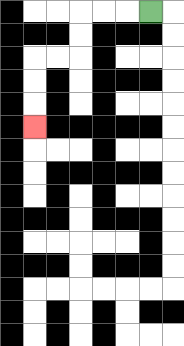{'start': '[6, 0]', 'end': '[1, 5]', 'path_directions': 'L,L,L,D,D,L,L,D,D,D', 'path_coordinates': '[[6, 0], [5, 0], [4, 0], [3, 0], [3, 1], [3, 2], [2, 2], [1, 2], [1, 3], [1, 4], [1, 5]]'}